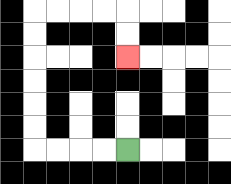{'start': '[5, 6]', 'end': '[5, 2]', 'path_directions': 'L,L,L,L,U,U,U,U,U,U,R,R,R,R,D,D', 'path_coordinates': '[[5, 6], [4, 6], [3, 6], [2, 6], [1, 6], [1, 5], [1, 4], [1, 3], [1, 2], [1, 1], [1, 0], [2, 0], [3, 0], [4, 0], [5, 0], [5, 1], [5, 2]]'}